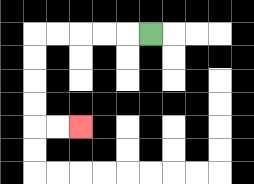{'start': '[6, 1]', 'end': '[3, 5]', 'path_directions': 'L,L,L,L,L,D,D,D,D,R,R', 'path_coordinates': '[[6, 1], [5, 1], [4, 1], [3, 1], [2, 1], [1, 1], [1, 2], [1, 3], [1, 4], [1, 5], [2, 5], [3, 5]]'}